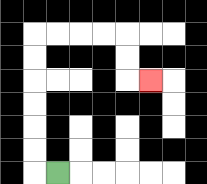{'start': '[2, 7]', 'end': '[6, 3]', 'path_directions': 'L,U,U,U,U,U,U,R,R,R,R,D,D,R', 'path_coordinates': '[[2, 7], [1, 7], [1, 6], [1, 5], [1, 4], [1, 3], [1, 2], [1, 1], [2, 1], [3, 1], [4, 1], [5, 1], [5, 2], [5, 3], [6, 3]]'}